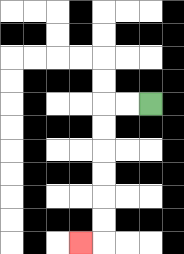{'start': '[6, 4]', 'end': '[3, 10]', 'path_directions': 'L,L,D,D,D,D,D,D,L', 'path_coordinates': '[[6, 4], [5, 4], [4, 4], [4, 5], [4, 6], [4, 7], [4, 8], [4, 9], [4, 10], [3, 10]]'}